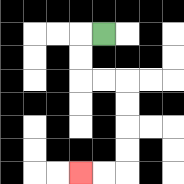{'start': '[4, 1]', 'end': '[3, 7]', 'path_directions': 'L,D,D,R,R,D,D,D,D,L,L', 'path_coordinates': '[[4, 1], [3, 1], [3, 2], [3, 3], [4, 3], [5, 3], [5, 4], [5, 5], [5, 6], [5, 7], [4, 7], [3, 7]]'}